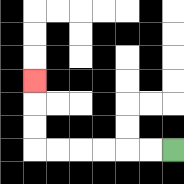{'start': '[7, 6]', 'end': '[1, 3]', 'path_directions': 'L,L,L,L,L,L,U,U,U', 'path_coordinates': '[[7, 6], [6, 6], [5, 6], [4, 6], [3, 6], [2, 6], [1, 6], [1, 5], [1, 4], [1, 3]]'}